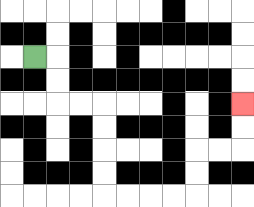{'start': '[1, 2]', 'end': '[10, 4]', 'path_directions': 'R,D,D,R,R,D,D,D,D,R,R,R,R,U,U,R,R,U,U', 'path_coordinates': '[[1, 2], [2, 2], [2, 3], [2, 4], [3, 4], [4, 4], [4, 5], [4, 6], [4, 7], [4, 8], [5, 8], [6, 8], [7, 8], [8, 8], [8, 7], [8, 6], [9, 6], [10, 6], [10, 5], [10, 4]]'}